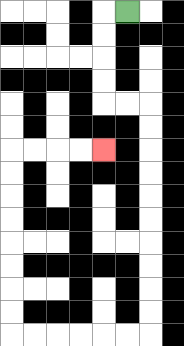{'start': '[5, 0]', 'end': '[4, 6]', 'path_directions': 'L,D,D,D,D,R,R,D,D,D,D,D,D,D,D,D,D,L,L,L,L,L,L,U,U,U,U,U,U,U,U,R,R,R,R', 'path_coordinates': '[[5, 0], [4, 0], [4, 1], [4, 2], [4, 3], [4, 4], [5, 4], [6, 4], [6, 5], [6, 6], [6, 7], [6, 8], [6, 9], [6, 10], [6, 11], [6, 12], [6, 13], [6, 14], [5, 14], [4, 14], [3, 14], [2, 14], [1, 14], [0, 14], [0, 13], [0, 12], [0, 11], [0, 10], [0, 9], [0, 8], [0, 7], [0, 6], [1, 6], [2, 6], [3, 6], [4, 6]]'}